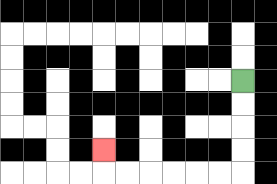{'start': '[10, 3]', 'end': '[4, 6]', 'path_directions': 'D,D,D,D,L,L,L,L,L,L,U', 'path_coordinates': '[[10, 3], [10, 4], [10, 5], [10, 6], [10, 7], [9, 7], [8, 7], [7, 7], [6, 7], [5, 7], [4, 7], [4, 6]]'}